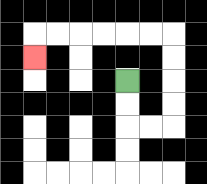{'start': '[5, 3]', 'end': '[1, 2]', 'path_directions': 'D,D,R,R,U,U,U,U,L,L,L,L,L,L,D', 'path_coordinates': '[[5, 3], [5, 4], [5, 5], [6, 5], [7, 5], [7, 4], [7, 3], [7, 2], [7, 1], [6, 1], [5, 1], [4, 1], [3, 1], [2, 1], [1, 1], [1, 2]]'}